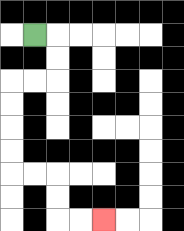{'start': '[1, 1]', 'end': '[4, 9]', 'path_directions': 'R,D,D,L,L,D,D,D,D,R,R,D,D,R,R', 'path_coordinates': '[[1, 1], [2, 1], [2, 2], [2, 3], [1, 3], [0, 3], [0, 4], [0, 5], [0, 6], [0, 7], [1, 7], [2, 7], [2, 8], [2, 9], [3, 9], [4, 9]]'}